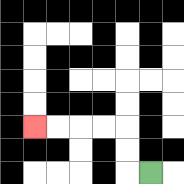{'start': '[6, 7]', 'end': '[1, 5]', 'path_directions': 'L,U,U,L,L,L,L', 'path_coordinates': '[[6, 7], [5, 7], [5, 6], [5, 5], [4, 5], [3, 5], [2, 5], [1, 5]]'}